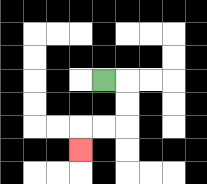{'start': '[4, 3]', 'end': '[3, 6]', 'path_directions': 'R,D,D,L,L,D', 'path_coordinates': '[[4, 3], [5, 3], [5, 4], [5, 5], [4, 5], [3, 5], [3, 6]]'}